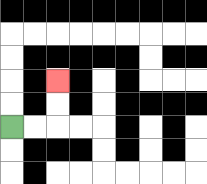{'start': '[0, 5]', 'end': '[2, 3]', 'path_directions': 'R,R,U,U', 'path_coordinates': '[[0, 5], [1, 5], [2, 5], [2, 4], [2, 3]]'}